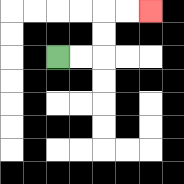{'start': '[2, 2]', 'end': '[6, 0]', 'path_directions': 'R,R,U,U,R,R', 'path_coordinates': '[[2, 2], [3, 2], [4, 2], [4, 1], [4, 0], [5, 0], [6, 0]]'}